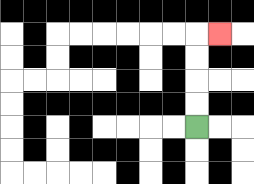{'start': '[8, 5]', 'end': '[9, 1]', 'path_directions': 'U,U,U,U,R', 'path_coordinates': '[[8, 5], [8, 4], [8, 3], [8, 2], [8, 1], [9, 1]]'}